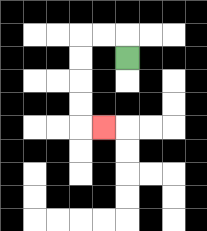{'start': '[5, 2]', 'end': '[4, 5]', 'path_directions': 'U,L,L,D,D,D,D,R', 'path_coordinates': '[[5, 2], [5, 1], [4, 1], [3, 1], [3, 2], [3, 3], [3, 4], [3, 5], [4, 5]]'}